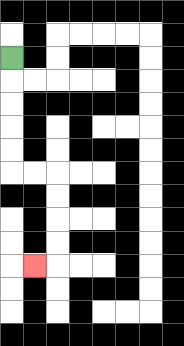{'start': '[0, 2]', 'end': '[1, 11]', 'path_directions': 'D,D,D,D,D,R,R,D,D,D,D,L', 'path_coordinates': '[[0, 2], [0, 3], [0, 4], [0, 5], [0, 6], [0, 7], [1, 7], [2, 7], [2, 8], [2, 9], [2, 10], [2, 11], [1, 11]]'}